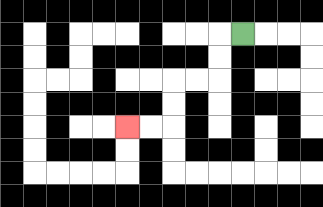{'start': '[10, 1]', 'end': '[5, 5]', 'path_directions': 'L,D,D,L,L,D,D,L,L', 'path_coordinates': '[[10, 1], [9, 1], [9, 2], [9, 3], [8, 3], [7, 3], [7, 4], [7, 5], [6, 5], [5, 5]]'}